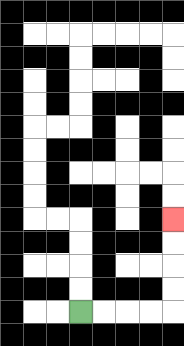{'start': '[3, 13]', 'end': '[7, 9]', 'path_directions': 'R,R,R,R,U,U,U,U', 'path_coordinates': '[[3, 13], [4, 13], [5, 13], [6, 13], [7, 13], [7, 12], [7, 11], [7, 10], [7, 9]]'}